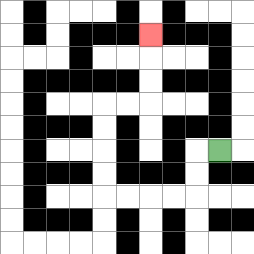{'start': '[9, 6]', 'end': '[6, 1]', 'path_directions': 'L,D,D,L,L,L,L,U,U,U,U,R,R,U,U,U', 'path_coordinates': '[[9, 6], [8, 6], [8, 7], [8, 8], [7, 8], [6, 8], [5, 8], [4, 8], [4, 7], [4, 6], [4, 5], [4, 4], [5, 4], [6, 4], [6, 3], [6, 2], [6, 1]]'}